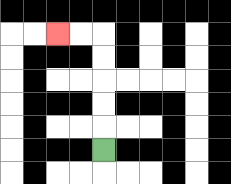{'start': '[4, 6]', 'end': '[2, 1]', 'path_directions': 'U,U,U,U,U,L,L', 'path_coordinates': '[[4, 6], [4, 5], [4, 4], [4, 3], [4, 2], [4, 1], [3, 1], [2, 1]]'}